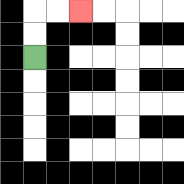{'start': '[1, 2]', 'end': '[3, 0]', 'path_directions': 'U,U,R,R', 'path_coordinates': '[[1, 2], [1, 1], [1, 0], [2, 0], [3, 0]]'}